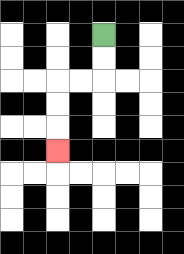{'start': '[4, 1]', 'end': '[2, 6]', 'path_directions': 'D,D,L,L,D,D,D', 'path_coordinates': '[[4, 1], [4, 2], [4, 3], [3, 3], [2, 3], [2, 4], [2, 5], [2, 6]]'}